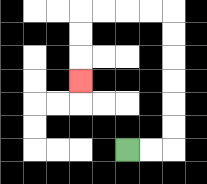{'start': '[5, 6]', 'end': '[3, 3]', 'path_directions': 'R,R,U,U,U,U,U,U,L,L,L,L,D,D,D', 'path_coordinates': '[[5, 6], [6, 6], [7, 6], [7, 5], [7, 4], [7, 3], [7, 2], [7, 1], [7, 0], [6, 0], [5, 0], [4, 0], [3, 0], [3, 1], [3, 2], [3, 3]]'}